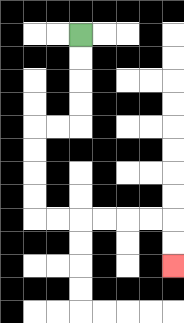{'start': '[3, 1]', 'end': '[7, 11]', 'path_directions': 'D,D,D,D,L,L,D,D,D,D,R,R,R,R,R,R,D,D', 'path_coordinates': '[[3, 1], [3, 2], [3, 3], [3, 4], [3, 5], [2, 5], [1, 5], [1, 6], [1, 7], [1, 8], [1, 9], [2, 9], [3, 9], [4, 9], [5, 9], [6, 9], [7, 9], [7, 10], [7, 11]]'}